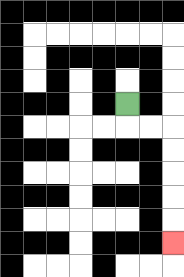{'start': '[5, 4]', 'end': '[7, 10]', 'path_directions': 'D,R,R,D,D,D,D,D', 'path_coordinates': '[[5, 4], [5, 5], [6, 5], [7, 5], [7, 6], [7, 7], [7, 8], [7, 9], [7, 10]]'}